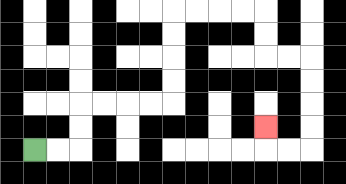{'start': '[1, 6]', 'end': '[11, 5]', 'path_directions': 'R,R,U,U,R,R,R,R,U,U,U,U,R,R,R,R,D,D,R,R,D,D,D,D,L,L,U', 'path_coordinates': '[[1, 6], [2, 6], [3, 6], [3, 5], [3, 4], [4, 4], [5, 4], [6, 4], [7, 4], [7, 3], [7, 2], [7, 1], [7, 0], [8, 0], [9, 0], [10, 0], [11, 0], [11, 1], [11, 2], [12, 2], [13, 2], [13, 3], [13, 4], [13, 5], [13, 6], [12, 6], [11, 6], [11, 5]]'}